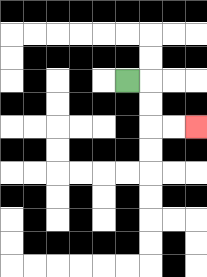{'start': '[5, 3]', 'end': '[8, 5]', 'path_directions': 'R,D,D,R,R', 'path_coordinates': '[[5, 3], [6, 3], [6, 4], [6, 5], [7, 5], [8, 5]]'}